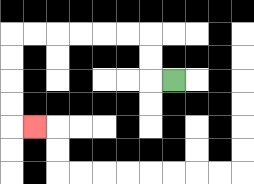{'start': '[7, 3]', 'end': '[1, 5]', 'path_directions': 'L,U,U,L,L,L,L,L,L,D,D,D,D,R', 'path_coordinates': '[[7, 3], [6, 3], [6, 2], [6, 1], [5, 1], [4, 1], [3, 1], [2, 1], [1, 1], [0, 1], [0, 2], [0, 3], [0, 4], [0, 5], [1, 5]]'}